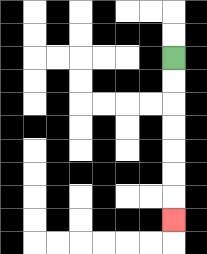{'start': '[7, 2]', 'end': '[7, 9]', 'path_directions': 'D,D,D,D,D,D,D', 'path_coordinates': '[[7, 2], [7, 3], [7, 4], [7, 5], [7, 6], [7, 7], [7, 8], [7, 9]]'}